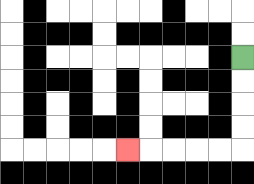{'start': '[10, 2]', 'end': '[5, 6]', 'path_directions': 'D,D,D,D,L,L,L,L,L', 'path_coordinates': '[[10, 2], [10, 3], [10, 4], [10, 5], [10, 6], [9, 6], [8, 6], [7, 6], [6, 6], [5, 6]]'}